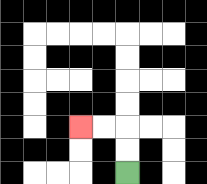{'start': '[5, 7]', 'end': '[3, 5]', 'path_directions': 'U,U,L,L', 'path_coordinates': '[[5, 7], [5, 6], [5, 5], [4, 5], [3, 5]]'}